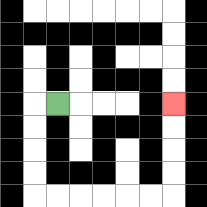{'start': '[2, 4]', 'end': '[7, 4]', 'path_directions': 'L,D,D,D,D,R,R,R,R,R,R,U,U,U,U', 'path_coordinates': '[[2, 4], [1, 4], [1, 5], [1, 6], [1, 7], [1, 8], [2, 8], [3, 8], [4, 8], [5, 8], [6, 8], [7, 8], [7, 7], [7, 6], [7, 5], [7, 4]]'}